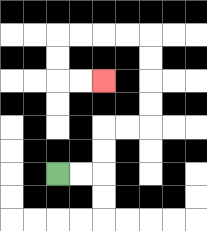{'start': '[2, 7]', 'end': '[4, 3]', 'path_directions': 'R,R,U,U,R,R,U,U,U,U,L,L,L,L,D,D,R,R', 'path_coordinates': '[[2, 7], [3, 7], [4, 7], [4, 6], [4, 5], [5, 5], [6, 5], [6, 4], [6, 3], [6, 2], [6, 1], [5, 1], [4, 1], [3, 1], [2, 1], [2, 2], [2, 3], [3, 3], [4, 3]]'}